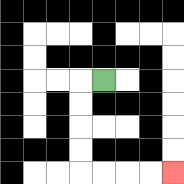{'start': '[4, 3]', 'end': '[7, 7]', 'path_directions': 'L,D,D,D,D,R,R,R,R', 'path_coordinates': '[[4, 3], [3, 3], [3, 4], [3, 5], [3, 6], [3, 7], [4, 7], [5, 7], [6, 7], [7, 7]]'}